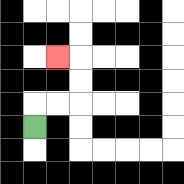{'start': '[1, 5]', 'end': '[2, 2]', 'path_directions': 'U,R,R,U,U,L', 'path_coordinates': '[[1, 5], [1, 4], [2, 4], [3, 4], [3, 3], [3, 2], [2, 2]]'}